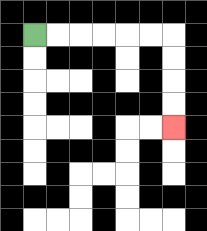{'start': '[1, 1]', 'end': '[7, 5]', 'path_directions': 'R,R,R,R,R,R,D,D,D,D', 'path_coordinates': '[[1, 1], [2, 1], [3, 1], [4, 1], [5, 1], [6, 1], [7, 1], [7, 2], [7, 3], [7, 4], [7, 5]]'}